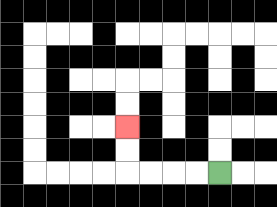{'start': '[9, 7]', 'end': '[5, 5]', 'path_directions': 'L,L,L,L,U,U', 'path_coordinates': '[[9, 7], [8, 7], [7, 7], [6, 7], [5, 7], [5, 6], [5, 5]]'}